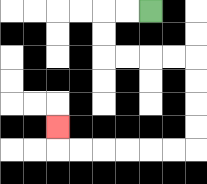{'start': '[6, 0]', 'end': '[2, 5]', 'path_directions': 'L,L,D,D,R,R,R,R,D,D,D,D,L,L,L,L,L,L,U', 'path_coordinates': '[[6, 0], [5, 0], [4, 0], [4, 1], [4, 2], [5, 2], [6, 2], [7, 2], [8, 2], [8, 3], [8, 4], [8, 5], [8, 6], [7, 6], [6, 6], [5, 6], [4, 6], [3, 6], [2, 6], [2, 5]]'}